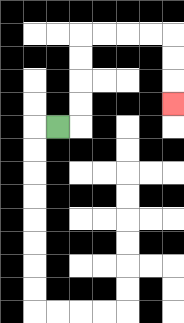{'start': '[2, 5]', 'end': '[7, 4]', 'path_directions': 'R,U,U,U,U,R,R,R,R,D,D,D', 'path_coordinates': '[[2, 5], [3, 5], [3, 4], [3, 3], [3, 2], [3, 1], [4, 1], [5, 1], [6, 1], [7, 1], [7, 2], [7, 3], [7, 4]]'}